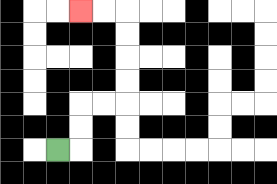{'start': '[2, 6]', 'end': '[3, 0]', 'path_directions': 'R,U,U,R,R,U,U,U,U,L,L', 'path_coordinates': '[[2, 6], [3, 6], [3, 5], [3, 4], [4, 4], [5, 4], [5, 3], [5, 2], [5, 1], [5, 0], [4, 0], [3, 0]]'}